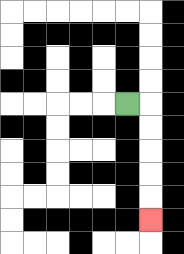{'start': '[5, 4]', 'end': '[6, 9]', 'path_directions': 'R,D,D,D,D,D', 'path_coordinates': '[[5, 4], [6, 4], [6, 5], [6, 6], [6, 7], [6, 8], [6, 9]]'}